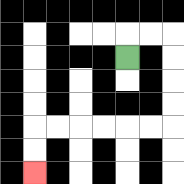{'start': '[5, 2]', 'end': '[1, 7]', 'path_directions': 'U,R,R,D,D,D,D,L,L,L,L,L,L,D,D', 'path_coordinates': '[[5, 2], [5, 1], [6, 1], [7, 1], [7, 2], [7, 3], [7, 4], [7, 5], [6, 5], [5, 5], [4, 5], [3, 5], [2, 5], [1, 5], [1, 6], [1, 7]]'}